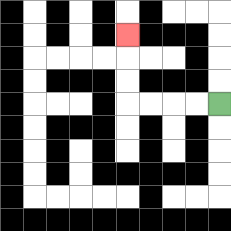{'start': '[9, 4]', 'end': '[5, 1]', 'path_directions': 'L,L,L,L,U,U,U', 'path_coordinates': '[[9, 4], [8, 4], [7, 4], [6, 4], [5, 4], [5, 3], [5, 2], [5, 1]]'}